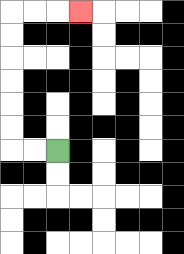{'start': '[2, 6]', 'end': '[3, 0]', 'path_directions': 'L,L,U,U,U,U,U,U,R,R,R', 'path_coordinates': '[[2, 6], [1, 6], [0, 6], [0, 5], [0, 4], [0, 3], [0, 2], [0, 1], [0, 0], [1, 0], [2, 0], [3, 0]]'}